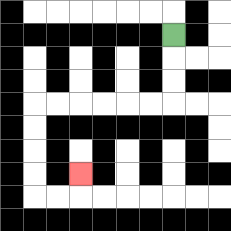{'start': '[7, 1]', 'end': '[3, 7]', 'path_directions': 'D,D,D,L,L,L,L,L,L,D,D,D,D,R,R,U', 'path_coordinates': '[[7, 1], [7, 2], [7, 3], [7, 4], [6, 4], [5, 4], [4, 4], [3, 4], [2, 4], [1, 4], [1, 5], [1, 6], [1, 7], [1, 8], [2, 8], [3, 8], [3, 7]]'}